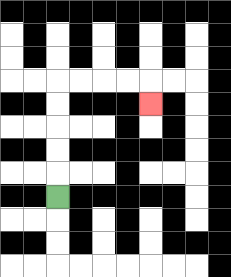{'start': '[2, 8]', 'end': '[6, 4]', 'path_directions': 'U,U,U,U,U,R,R,R,R,D', 'path_coordinates': '[[2, 8], [2, 7], [2, 6], [2, 5], [2, 4], [2, 3], [3, 3], [4, 3], [5, 3], [6, 3], [6, 4]]'}